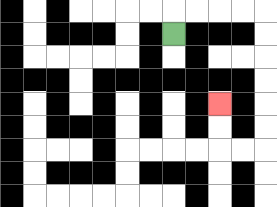{'start': '[7, 1]', 'end': '[9, 4]', 'path_directions': 'U,R,R,R,R,D,D,D,D,D,D,L,L,U,U', 'path_coordinates': '[[7, 1], [7, 0], [8, 0], [9, 0], [10, 0], [11, 0], [11, 1], [11, 2], [11, 3], [11, 4], [11, 5], [11, 6], [10, 6], [9, 6], [9, 5], [9, 4]]'}